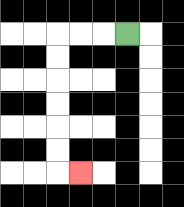{'start': '[5, 1]', 'end': '[3, 7]', 'path_directions': 'L,L,L,D,D,D,D,D,D,R', 'path_coordinates': '[[5, 1], [4, 1], [3, 1], [2, 1], [2, 2], [2, 3], [2, 4], [2, 5], [2, 6], [2, 7], [3, 7]]'}